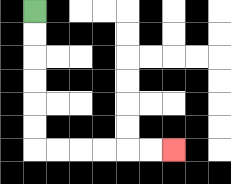{'start': '[1, 0]', 'end': '[7, 6]', 'path_directions': 'D,D,D,D,D,D,R,R,R,R,R,R', 'path_coordinates': '[[1, 0], [1, 1], [1, 2], [1, 3], [1, 4], [1, 5], [1, 6], [2, 6], [3, 6], [4, 6], [5, 6], [6, 6], [7, 6]]'}